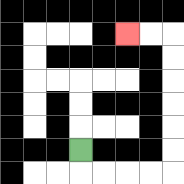{'start': '[3, 6]', 'end': '[5, 1]', 'path_directions': 'D,R,R,R,R,U,U,U,U,U,U,L,L', 'path_coordinates': '[[3, 6], [3, 7], [4, 7], [5, 7], [6, 7], [7, 7], [7, 6], [7, 5], [7, 4], [7, 3], [7, 2], [7, 1], [6, 1], [5, 1]]'}